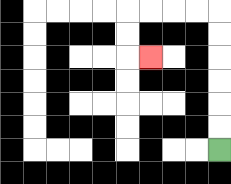{'start': '[9, 6]', 'end': '[6, 2]', 'path_directions': 'U,U,U,U,U,U,L,L,L,L,D,D,R', 'path_coordinates': '[[9, 6], [9, 5], [9, 4], [9, 3], [9, 2], [9, 1], [9, 0], [8, 0], [7, 0], [6, 0], [5, 0], [5, 1], [5, 2], [6, 2]]'}